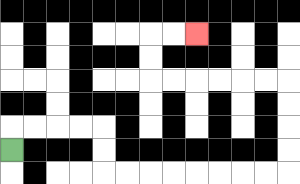{'start': '[0, 6]', 'end': '[8, 1]', 'path_directions': 'U,R,R,R,R,D,D,R,R,R,R,R,R,R,R,U,U,U,U,L,L,L,L,L,L,U,U,R,R', 'path_coordinates': '[[0, 6], [0, 5], [1, 5], [2, 5], [3, 5], [4, 5], [4, 6], [4, 7], [5, 7], [6, 7], [7, 7], [8, 7], [9, 7], [10, 7], [11, 7], [12, 7], [12, 6], [12, 5], [12, 4], [12, 3], [11, 3], [10, 3], [9, 3], [8, 3], [7, 3], [6, 3], [6, 2], [6, 1], [7, 1], [8, 1]]'}